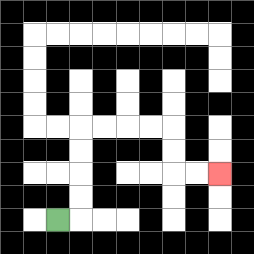{'start': '[2, 9]', 'end': '[9, 7]', 'path_directions': 'R,U,U,U,U,R,R,R,R,D,D,R,R', 'path_coordinates': '[[2, 9], [3, 9], [3, 8], [3, 7], [3, 6], [3, 5], [4, 5], [5, 5], [6, 5], [7, 5], [7, 6], [7, 7], [8, 7], [9, 7]]'}